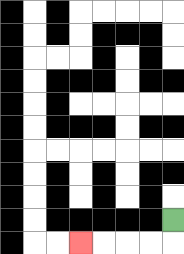{'start': '[7, 9]', 'end': '[3, 10]', 'path_directions': 'D,L,L,L,L', 'path_coordinates': '[[7, 9], [7, 10], [6, 10], [5, 10], [4, 10], [3, 10]]'}